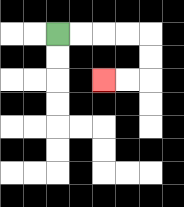{'start': '[2, 1]', 'end': '[4, 3]', 'path_directions': 'R,R,R,R,D,D,L,L', 'path_coordinates': '[[2, 1], [3, 1], [4, 1], [5, 1], [6, 1], [6, 2], [6, 3], [5, 3], [4, 3]]'}